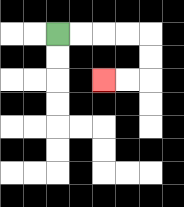{'start': '[2, 1]', 'end': '[4, 3]', 'path_directions': 'R,R,R,R,D,D,L,L', 'path_coordinates': '[[2, 1], [3, 1], [4, 1], [5, 1], [6, 1], [6, 2], [6, 3], [5, 3], [4, 3]]'}